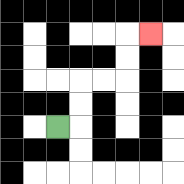{'start': '[2, 5]', 'end': '[6, 1]', 'path_directions': 'R,U,U,R,R,U,U,R', 'path_coordinates': '[[2, 5], [3, 5], [3, 4], [3, 3], [4, 3], [5, 3], [5, 2], [5, 1], [6, 1]]'}